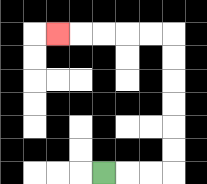{'start': '[4, 7]', 'end': '[2, 1]', 'path_directions': 'R,R,R,U,U,U,U,U,U,L,L,L,L,L', 'path_coordinates': '[[4, 7], [5, 7], [6, 7], [7, 7], [7, 6], [7, 5], [7, 4], [7, 3], [7, 2], [7, 1], [6, 1], [5, 1], [4, 1], [3, 1], [2, 1]]'}